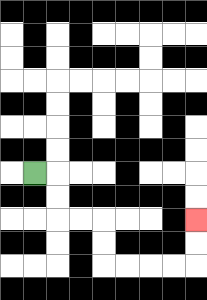{'start': '[1, 7]', 'end': '[8, 9]', 'path_directions': 'R,D,D,R,R,D,D,R,R,R,R,U,U', 'path_coordinates': '[[1, 7], [2, 7], [2, 8], [2, 9], [3, 9], [4, 9], [4, 10], [4, 11], [5, 11], [6, 11], [7, 11], [8, 11], [8, 10], [8, 9]]'}